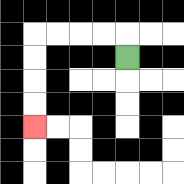{'start': '[5, 2]', 'end': '[1, 5]', 'path_directions': 'U,L,L,L,L,D,D,D,D', 'path_coordinates': '[[5, 2], [5, 1], [4, 1], [3, 1], [2, 1], [1, 1], [1, 2], [1, 3], [1, 4], [1, 5]]'}